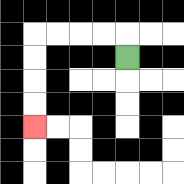{'start': '[5, 2]', 'end': '[1, 5]', 'path_directions': 'U,L,L,L,L,D,D,D,D', 'path_coordinates': '[[5, 2], [5, 1], [4, 1], [3, 1], [2, 1], [1, 1], [1, 2], [1, 3], [1, 4], [1, 5]]'}